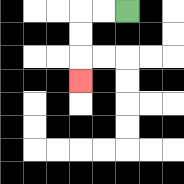{'start': '[5, 0]', 'end': '[3, 3]', 'path_directions': 'L,L,D,D,D', 'path_coordinates': '[[5, 0], [4, 0], [3, 0], [3, 1], [3, 2], [3, 3]]'}